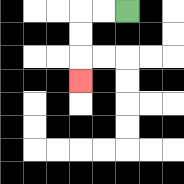{'start': '[5, 0]', 'end': '[3, 3]', 'path_directions': 'L,L,D,D,D', 'path_coordinates': '[[5, 0], [4, 0], [3, 0], [3, 1], [3, 2], [3, 3]]'}